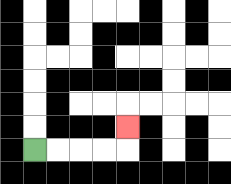{'start': '[1, 6]', 'end': '[5, 5]', 'path_directions': 'R,R,R,R,U', 'path_coordinates': '[[1, 6], [2, 6], [3, 6], [4, 6], [5, 6], [5, 5]]'}